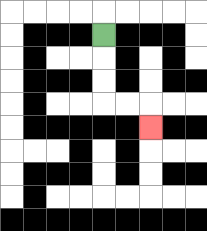{'start': '[4, 1]', 'end': '[6, 5]', 'path_directions': 'D,D,D,R,R,D', 'path_coordinates': '[[4, 1], [4, 2], [4, 3], [4, 4], [5, 4], [6, 4], [6, 5]]'}